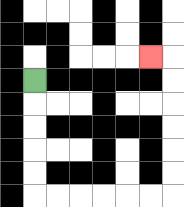{'start': '[1, 3]', 'end': '[6, 2]', 'path_directions': 'D,D,D,D,D,R,R,R,R,R,R,U,U,U,U,U,U,L', 'path_coordinates': '[[1, 3], [1, 4], [1, 5], [1, 6], [1, 7], [1, 8], [2, 8], [3, 8], [4, 8], [5, 8], [6, 8], [7, 8], [7, 7], [7, 6], [7, 5], [7, 4], [7, 3], [7, 2], [6, 2]]'}